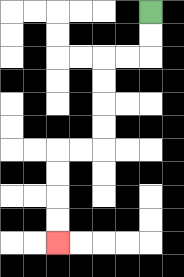{'start': '[6, 0]', 'end': '[2, 10]', 'path_directions': 'D,D,L,L,D,D,D,D,L,L,D,D,D,D', 'path_coordinates': '[[6, 0], [6, 1], [6, 2], [5, 2], [4, 2], [4, 3], [4, 4], [4, 5], [4, 6], [3, 6], [2, 6], [2, 7], [2, 8], [2, 9], [2, 10]]'}